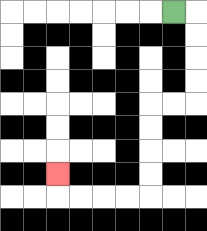{'start': '[7, 0]', 'end': '[2, 7]', 'path_directions': 'R,D,D,D,D,L,L,D,D,D,D,L,L,L,L,U', 'path_coordinates': '[[7, 0], [8, 0], [8, 1], [8, 2], [8, 3], [8, 4], [7, 4], [6, 4], [6, 5], [6, 6], [6, 7], [6, 8], [5, 8], [4, 8], [3, 8], [2, 8], [2, 7]]'}